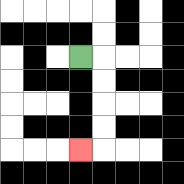{'start': '[3, 2]', 'end': '[3, 6]', 'path_directions': 'R,D,D,D,D,L', 'path_coordinates': '[[3, 2], [4, 2], [4, 3], [4, 4], [4, 5], [4, 6], [3, 6]]'}